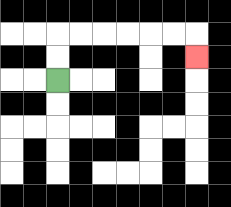{'start': '[2, 3]', 'end': '[8, 2]', 'path_directions': 'U,U,R,R,R,R,R,R,D', 'path_coordinates': '[[2, 3], [2, 2], [2, 1], [3, 1], [4, 1], [5, 1], [6, 1], [7, 1], [8, 1], [8, 2]]'}